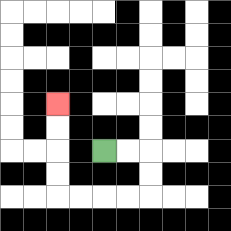{'start': '[4, 6]', 'end': '[2, 4]', 'path_directions': 'R,R,D,D,L,L,L,L,U,U,U,U', 'path_coordinates': '[[4, 6], [5, 6], [6, 6], [6, 7], [6, 8], [5, 8], [4, 8], [3, 8], [2, 8], [2, 7], [2, 6], [2, 5], [2, 4]]'}